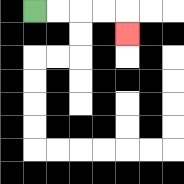{'start': '[1, 0]', 'end': '[5, 1]', 'path_directions': 'R,R,R,R,D', 'path_coordinates': '[[1, 0], [2, 0], [3, 0], [4, 0], [5, 0], [5, 1]]'}